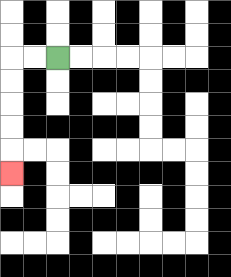{'start': '[2, 2]', 'end': '[0, 7]', 'path_directions': 'L,L,D,D,D,D,D', 'path_coordinates': '[[2, 2], [1, 2], [0, 2], [0, 3], [0, 4], [0, 5], [0, 6], [0, 7]]'}